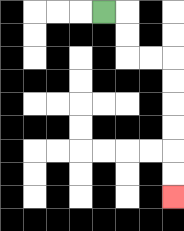{'start': '[4, 0]', 'end': '[7, 8]', 'path_directions': 'R,D,D,R,R,D,D,D,D,D,D', 'path_coordinates': '[[4, 0], [5, 0], [5, 1], [5, 2], [6, 2], [7, 2], [7, 3], [7, 4], [7, 5], [7, 6], [7, 7], [7, 8]]'}